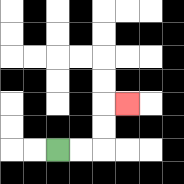{'start': '[2, 6]', 'end': '[5, 4]', 'path_directions': 'R,R,U,U,R', 'path_coordinates': '[[2, 6], [3, 6], [4, 6], [4, 5], [4, 4], [5, 4]]'}